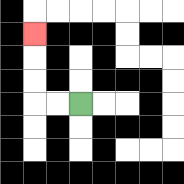{'start': '[3, 4]', 'end': '[1, 1]', 'path_directions': 'L,L,U,U,U', 'path_coordinates': '[[3, 4], [2, 4], [1, 4], [1, 3], [1, 2], [1, 1]]'}